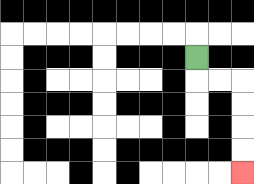{'start': '[8, 2]', 'end': '[10, 7]', 'path_directions': 'D,R,R,D,D,D,D', 'path_coordinates': '[[8, 2], [8, 3], [9, 3], [10, 3], [10, 4], [10, 5], [10, 6], [10, 7]]'}